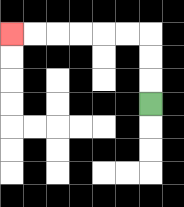{'start': '[6, 4]', 'end': '[0, 1]', 'path_directions': 'U,U,U,L,L,L,L,L,L', 'path_coordinates': '[[6, 4], [6, 3], [6, 2], [6, 1], [5, 1], [4, 1], [3, 1], [2, 1], [1, 1], [0, 1]]'}